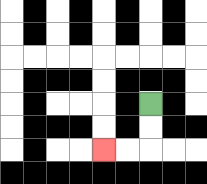{'start': '[6, 4]', 'end': '[4, 6]', 'path_directions': 'D,D,L,L', 'path_coordinates': '[[6, 4], [6, 5], [6, 6], [5, 6], [4, 6]]'}